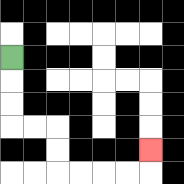{'start': '[0, 2]', 'end': '[6, 6]', 'path_directions': 'D,D,D,R,R,D,D,R,R,R,R,U', 'path_coordinates': '[[0, 2], [0, 3], [0, 4], [0, 5], [1, 5], [2, 5], [2, 6], [2, 7], [3, 7], [4, 7], [5, 7], [6, 7], [6, 6]]'}